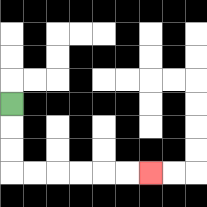{'start': '[0, 4]', 'end': '[6, 7]', 'path_directions': 'D,D,D,R,R,R,R,R,R', 'path_coordinates': '[[0, 4], [0, 5], [0, 6], [0, 7], [1, 7], [2, 7], [3, 7], [4, 7], [5, 7], [6, 7]]'}